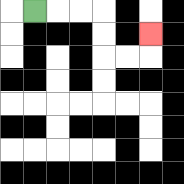{'start': '[1, 0]', 'end': '[6, 1]', 'path_directions': 'R,R,R,D,D,R,R,U', 'path_coordinates': '[[1, 0], [2, 0], [3, 0], [4, 0], [4, 1], [4, 2], [5, 2], [6, 2], [6, 1]]'}